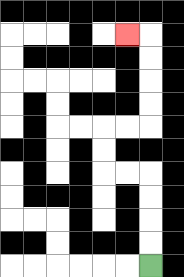{'start': '[6, 11]', 'end': '[5, 1]', 'path_directions': 'U,U,U,U,L,L,U,U,R,R,U,U,U,U,L', 'path_coordinates': '[[6, 11], [6, 10], [6, 9], [6, 8], [6, 7], [5, 7], [4, 7], [4, 6], [4, 5], [5, 5], [6, 5], [6, 4], [6, 3], [6, 2], [6, 1], [5, 1]]'}